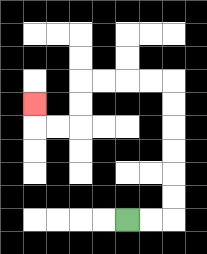{'start': '[5, 9]', 'end': '[1, 4]', 'path_directions': 'R,R,U,U,U,U,U,U,L,L,L,L,D,D,L,L,U', 'path_coordinates': '[[5, 9], [6, 9], [7, 9], [7, 8], [7, 7], [7, 6], [7, 5], [7, 4], [7, 3], [6, 3], [5, 3], [4, 3], [3, 3], [3, 4], [3, 5], [2, 5], [1, 5], [1, 4]]'}